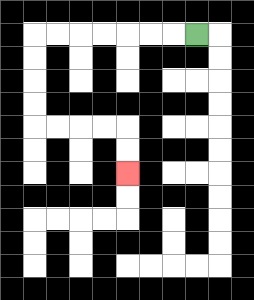{'start': '[8, 1]', 'end': '[5, 7]', 'path_directions': 'L,L,L,L,L,L,L,D,D,D,D,R,R,R,R,D,D', 'path_coordinates': '[[8, 1], [7, 1], [6, 1], [5, 1], [4, 1], [3, 1], [2, 1], [1, 1], [1, 2], [1, 3], [1, 4], [1, 5], [2, 5], [3, 5], [4, 5], [5, 5], [5, 6], [5, 7]]'}